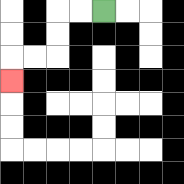{'start': '[4, 0]', 'end': '[0, 3]', 'path_directions': 'L,L,D,D,L,L,D', 'path_coordinates': '[[4, 0], [3, 0], [2, 0], [2, 1], [2, 2], [1, 2], [0, 2], [0, 3]]'}